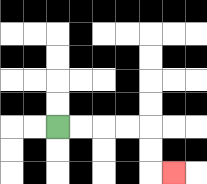{'start': '[2, 5]', 'end': '[7, 7]', 'path_directions': 'R,R,R,R,D,D,R', 'path_coordinates': '[[2, 5], [3, 5], [4, 5], [5, 5], [6, 5], [6, 6], [6, 7], [7, 7]]'}